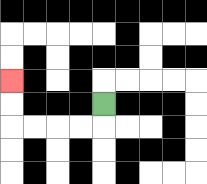{'start': '[4, 4]', 'end': '[0, 3]', 'path_directions': 'D,L,L,L,L,U,U', 'path_coordinates': '[[4, 4], [4, 5], [3, 5], [2, 5], [1, 5], [0, 5], [0, 4], [0, 3]]'}